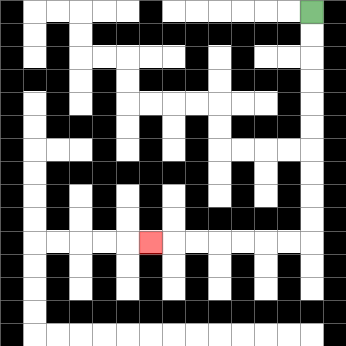{'start': '[13, 0]', 'end': '[6, 10]', 'path_directions': 'D,D,D,D,D,D,D,D,D,D,L,L,L,L,L,L,L', 'path_coordinates': '[[13, 0], [13, 1], [13, 2], [13, 3], [13, 4], [13, 5], [13, 6], [13, 7], [13, 8], [13, 9], [13, 10], [12, 10], [11, 10], [10, 10], [9, 10], [8, 10], [7, 10], [6, 10]]'}